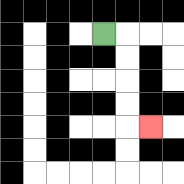{'start': '[4, 1]', 'end': '[6, 5]', 'path_directions': 'R,D,D,D,D,R', 'path_coordinates': '[[4, 1], [5, 1], [5, 2], [5, 3], [5, 4], [5, 5], [6, 5]]'}